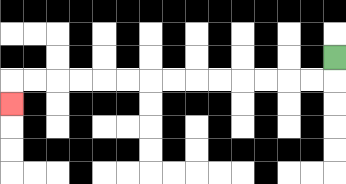{'start': '[14, 2]', 'end': '[0, 4]', 'path_directions': 'D,L,L,L,L,L,L,L,L,L,L,L,L,L,L,D', 'path_coordinates': '[[14, 2], [14, 3], [13, 3], [12, 3], [11, 3], [10, 3], [9, 3], [8, 3], [7, 3], [6, 3], [5, 3], [4, 3], [3, 3], [2, 3], [1, 3], [0, 3], [0, 4]]'}